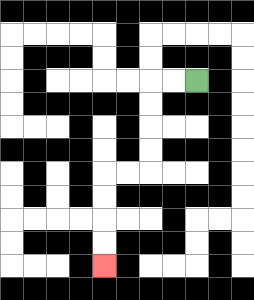{'start': '[8, 3]', 'end': '[4, 11]', 'path_directions': 'L,L,D,D,D,D,L,L,D,D,D,D', 'path_coordinates': '[[8, 3], [7, 3], [6, 3], [6, 4], [6, 5], [6, 6], [6, 7], [5, 7], [4, 7], [4, 8], [4, 9], [4, 10], [4, 11]]'}